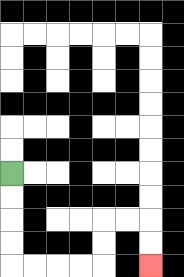{'start': '[0, 7]', 'end': '[6, 11]', 'path_directions': 'D,D,D,D,R,R,R,R,U,U,R,R,D,D', 'path_coordinates': '[[0, 7], [0, 8], [0, 9], [0, 10], [0, 11], [1, 11], [2, 11], [3, 11], [4, 11], [4, 10], [4, 9], [5, 9], [6, 9], [6, 10], [6, 11]]'}